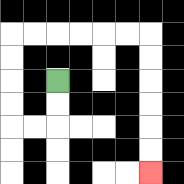{'start': '[2, 3]', 'end': '[6, 7]', 'path_directions': 'D,D,L,L,U,U,U,U,R,R,R,R,R,R,D,D,D,D,D,D', 'path_coordinates': '[[2, 3], [2, 4], [2, 5], [1, 5], [0, 5], [0, 4], [0, 3], [0, 2], [0, 1], [1, 1], [2, 1], [3, 1], [4, 1], [5, 1], [6, 1], [6, 2], [6, 3], [6, 4], [6, 5], [6, 6], [6, 7]]'}